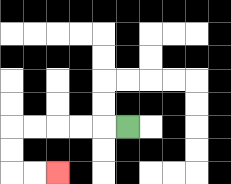{'start': '[5, 5]', 'end': '[2, 7]', 'path_directions': 'L,L,L,L,L,D,D,R,R', 'path_coordinates': '[[5, 5], [4, 5], [3, 5], [2, 5], [1, 5], [0, 5], [0, 6], [0, 7], [1, 7], [2, 7]]'}